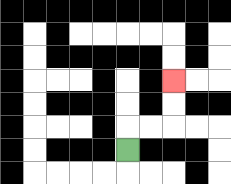{'start': '[5, 6]', 'end': '[7, 3]', 'path_directions': 'U,R,R,U,U', 'path_coordinates': '[[5, 6], [5, 5], [6, 5], [7, 5], [7, 4], [7, 3]]'}